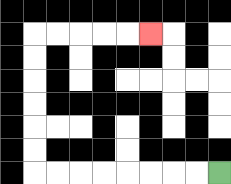{'start': '[9, 7]', 'end': '[6, 1]', 'path_directions': 'L,L,L,L,L,L,L,L,U,U,U,U,U,U,R,R,R,R,R', 'path_coordinates': '[[9, 7], [8, 7], [7, 7], [6, 7], [5, 7], [4, 7], [3, 7], [2, 7], [1, 7], [1, 6], [1, 5], [1, 4], [1, 3], [1, 2], [1, 1], [2, 1], [3, 1], [4, 1], [5, 1], [6, 1]]'}